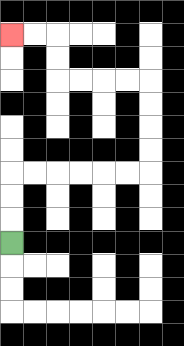{'start': '[0, 10]', 'end': '[0, 1]', 'path_directions': 'U,U,U,R,R,R,R,R,R,U,U,U,U,L,L,L,L,U,U,L,L', 'path_coordinates': '[[0, 10], [0, 9], [0, 8], [0, 7], [1, 7], [2, 7], [3, 7], [4, 7], [5, 7], [6, 7], [6, 6], [6, 5], [6, 4], [6, 3], [5, 3], [4, 3], [3, 3], [2, 3], [2, 2], [2, 1], [1, 1], [0, 1]]'}